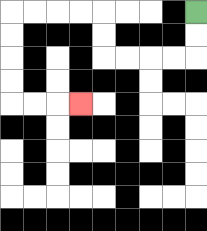{'start': '[8, 0]', 'end': '[3, 4]', 'path_directions': 'D,D,L,L,L,L,U,U,L,L,L,L,D,D,D,D,R,R,R', 'path_coordinates': '[[8, 0], [8, 1], [8, 2], [7, 2], [6, 2], [5, 2], [4, 2], [4, 1], [4, 0], [3, 0], [2, 0], [1, 0], [0, 0], [0, 1], [0, 2], [0, 3], [0, 4], [1, 4], [2, 4], [3, 4]]'}